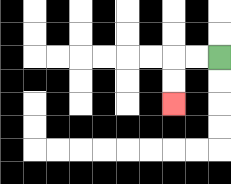{'start': '[9, 2]', 'end': '[7, 4]', 'path_directions': 'L,L,D,D', 'path_coordinates': '[[9, 2], [8, 2], [7, 2], [7, 3], [7, 4]]'}